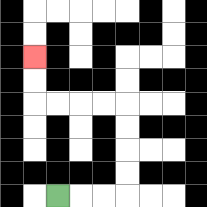{'start': '[2, 8]', 'end': '[1, 2]', 'path_directions': 'R,R,R,U,U,U,U,L,L,L,L,U,U', 'path_coordinates': '[[2, 8], [3, 8], [4, 8], [5, 8], [5, 7], [5, 6], [5, 5], [5, 4], [4, 4], [3, 4], [2, 4], [1, 4], [1, 3], [1, 2]]'}